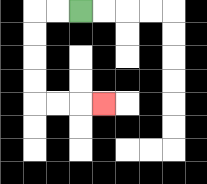{'start': '[3, 0]', 'end': '[4, 4]', 'path_directions': 'L,L,D,D,D,D,R,R,R', 'path_coordinates': '[[3, 0], [2, 0], [1, 0], [1, 1], [1, 2], [1, 3], [1, 4], [2, 4], [3, 4], [4, 4]]'}